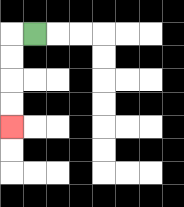{'start': '[1, 1]', 'end': '[0, 5]', 'path_directions': 'L,D,D,D,D', 'path_coordinates': '[[1, 1], [0, 1], [0, 2], [0, 3], [0, 4], [0, 5]]'}